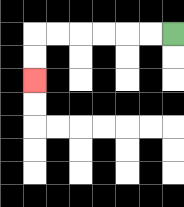{'start': '[7, 1]', 'end': '[1, 3]', 'path_directions': 'L,L,L,L,L,L,D,D', 'path_coordinates': '[[7, 1], [6, 1], [5, 1], [4, 1], [3, 1], [2, 1], [1, 1], [1, 2], [1, 3]]'}